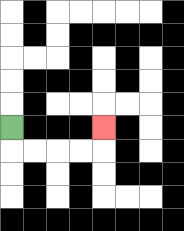{'start': '[0, 5]', 'end': '[4, 5]', 'path_directions': 'D,R,R,R,R,U', 'path_coordinates': '[[0, 5], [0, 6], [1, 6], [2, 6], [3, 6], [4, 6], [4, 5]]'}